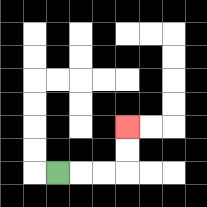{'start': '[2, 7]', 'end': '[5, 5]', 'path_directions': 'R,R,R,U,U', 'path_coordinates': '[[2, 7], [3, 7], [4, 7], [5, 7], [5, 6], [5, 5]]'}